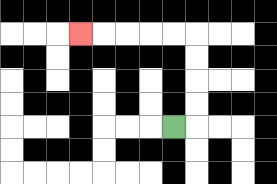{'start': '[7, 5]', 'end': '[3, 1]', 'path_directions': 'R,U,U,U,U,L,L,L,L,L', 'path_coordinates': '[[7, 5], [8, 5], [8, 4], [8, 3], [8, 2], [8, 1], [7, 1], [6, 1], [5, 1], [4, 1], [3, 1]]'}